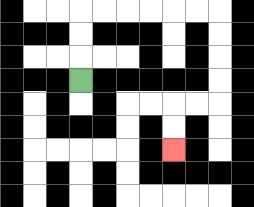{'start': '[3, 3]', 'end': '[7, 6]', 'path_directions': 'U,U,U,R,R,R,R,R,R,D,D,D,D,L,L,D,D', 'path_coordinates': '[[3, 3], [3, 2], [3, 1], [3, 0], [4, 0], [5, 0], [6, 0], [7, 0], [8, 0], [9, 0], [9, 1], [9, 2], [9, 3], [9, 4], [8, 4], [7, 4], [7, 5], [7, 6]]'}